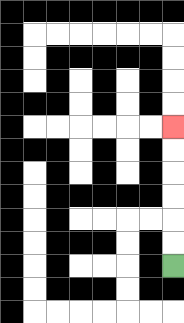{'start': '[7, 11]', 'end': '[7, 5]', 'path_directions': 'U,U,U,U,U,U', 'path_coordinates': '[[7, 11], [7, 10], [7, 9], [7, 8], [7, 7], [7, 6], [7, 5]]'}